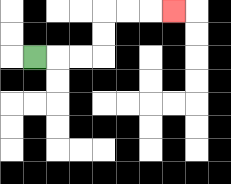{'start': '[1, 2]', 'end': '[7, 0]', 'path_directions': 'R,R,R,U,U,R,R,R', 'path_coordinates': '[[1, 2], [2, 2], [3, 2], [4, 2], [4, 1], [4, 0], [5, 0], [6, 0], [7, 0]]'}